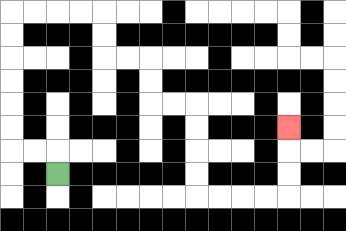{'start': '[2, 7]', 'end': '[12, 5]', 'path_directions': 'U,L,L,U,U,U,U,U,U,R,R,R,R,D,D,R,R,D,D,R,R,D,D,D,D,R,R,R,R,U,U,U', 'path_coordinates': '[[2, 7], [2, 6], [1, 6], [0, 6], [0, 5], [0, 4], [0, 3], [0, 2], [0, 1], [0, 0], [1, 0], [2, 0], [3, 0], [4, 0], [4, 1], [4, 2], [5, 2], [6, 2], [6, 3], [6, 4], [7, 4], [8, 4], [8, 5], [8, 6], [8, 7], [8, 8], [9, 8], [10, 8], [11, 8], [12, 8], [12, 7], [12, 6], [12, 5]]'}